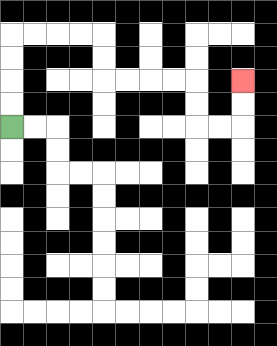{'start': '[0, 5]', 'end': '[10, 3]', 'path_directions': 'U,U,U,U,R,R,R,R,D,D,R,R,R,R,D,D,R,R,U,U', 'path_coordinates': '[[0, 5], [0, 4], [0, 3], [0, 2], [0, 1], [1, 1], [2, 1], [3, 1], [4, 1], [4, 2], [4, 3], [5, 3], [6, 3], [7, 3], [8, 3], [8, 4], [8, 5], [9, 5], [10, 5], [10, 4], [10, 3]]'}